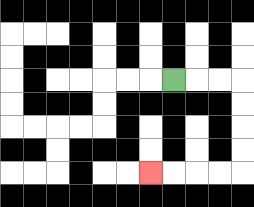{'start': '[7, 3]', 'end': '[6, 7]', 'path_directions': 'R,R,R,D,D,D,D,L,L,L,L', 'path_coordinates': '[[7, 3], [8, 3], [9, 3], [10, 3], [10, 4], [10, 5], [10, 6], [10, 7], [9, 7], [8, 7], [7, 7], [6, 7]]'}